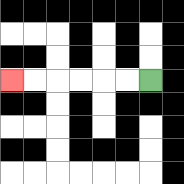{'start': '[6, 3]', 'end': '[0, 3]', 'path_directions': 'L,L,L,L,L,L', 'path_coordinates': '[[6, 3], [5, 3], [4, 3], [3, 3], [2, 3], [1, 3], [0, 3]]'}